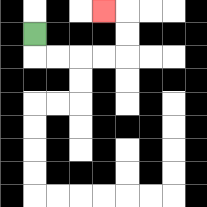{'start': '[1, 1]', 'end': '[4, 0]', 'path_directions': 'D,R,R,R,R,U,U,L', 'path_coordinates': '[[1, 1], [1, 2], [2, 2], [3, 2], [4, 2], [5, 2], [5, 1], [5, 0], [4, 0]]'}